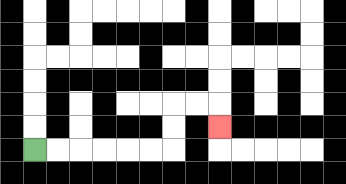{'start': '[1, 6]', 'end': '[9, 5]', 'path_directions': 'R,R,R,R,R,R,U,U,R,R,D', 'path_coordinates': '[[1, 6], [2, 6], [3, 6], [4, 6], [5, 6], [6, 6], [7, 6], [7, 5], [7, 4], [8, 4], [9, 4], [9, 5]]'}